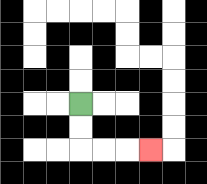{'start': '[3, 4]', 'end': '[6, 6]', 'path_directions': 'D,D,R,R,R', 'path_coordinates': '[[3, 4], [3, 5], [3, 6], [4, 6], [5, 6], [6, 6]]'}